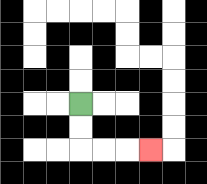{'start': '[3, 4]', 'end': '[6, 6]', 'path_directions': 'D,D,R,R,R', 'path_coordinates': '[[3, 4], [3, 5], [3, 6], [4, 6], [5, 6], [6, 6]]'}